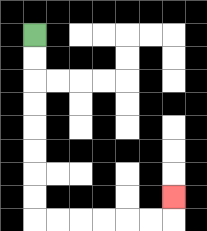{'start': '[1, 1]', 'end': '[7, 8]', 'path_directions': 'D,D,D,D,D,D,D,D,R,R,R,R,R,R,U', 'path_coordinates': '[[1, 1], [1, 2], [1, 3], [1, 4], [1, 5], [1, 6], [1, 7], [1, 8], [1, 9], [2, 9], [3, 9], [4, 9], [5, 9], [6, 9], [7, 9], [7, 8]]'}